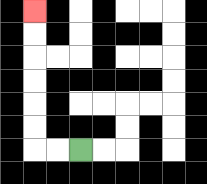{'start': '[3, 6]', 'end': '[1, 0]', 'path_directions': 'L,L,U,U,U,U,U,U', 'path_coordinates': '[[3, 6], [2, 6], [1, 6], [1, 5], [1, 4], [1, 3], [1, 2], [1, 1], [1, 0]]'}